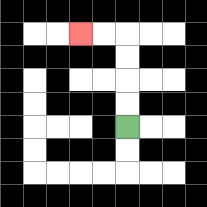{'start': '[5, 5]', 'end': '[3, 1]', 'path_directions': 'U,U,U,U,L,L', 'path_coordinates': '[[5, 5], [5, 4], [5, 3], [5, 2], [5, 1], [4, 1], [3, 1]]'}